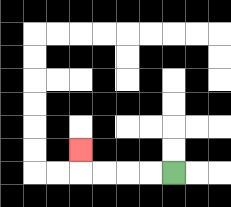{'start': '[7, 7]', 'end': '[3, 6]', 'path_directions': 'L,L,L,L,U', 'path_coordinates': '[[7, 7], [6, 7], [5, 7], [4, 7], [3, 7], [3, 6]]'}